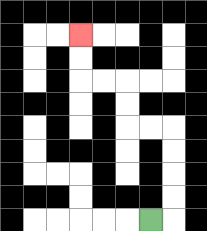{'start': '[6, 9]', 'end': '[3, 1]', 'path_directions': 'R,U,U,U,U,L,L,U,U,L,L,U,U', 'path_coordinates': '[[6, 9], [7, 9], [7, 8], [7, 7], [7, 6], [7, 5], [6, 5], [5, 5], [5, 4], [5, 3], [4, 3], [3, 3], [3, 2], [3, 1]]'}